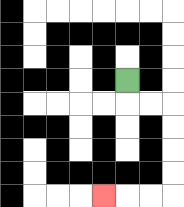{'start': '[5, 3]', 'end': '[4, 8]', 'path_directions': 'D,R,R,D,D,D,D,L,L,L', 'path_coordinates': '[[5, 3], [5, 4], [6, 4], [7, 4], [7, 5], [7, 6], [7, 7], [7, 8], [6, 8], [5, 8], [4, 8]]'}